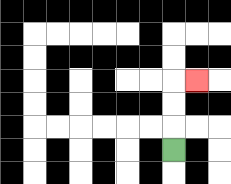{'start': '[7, 6]', 'end': '[8, 3]', 'path_directions': 'U,U,U,R', 'path_coordinates': '[[7, 6], [7, 5], [7, 4], [7, 3], [8, 3]]'}